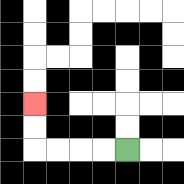{'start': '[5, 6]', 'end': '[1, 4]', 'path_directions': 'L,L,L,L,U,U', 'path_coordinates': '[[5, 6], [4, 6], [3, 6], [2, 6], [1, 6], [1, 5], [1, 4]]'}